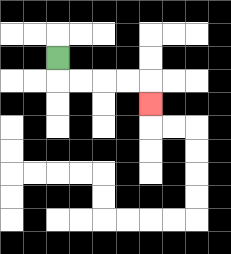{'start': '[2, 2]', 'end': '[6, 4]', 'path_directions': 'D,R,R,R,R,D', 'path_coordinates': '[[2, 2], [2, 3], [3, 3], [4, 3], [5, 3], [6, 3], [6, 4]]'}